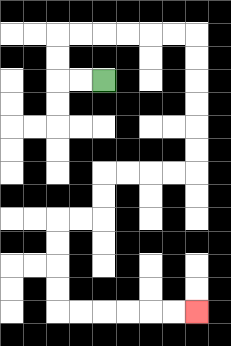{'start': '[4, 3]', 'end': '[8, 13]', 'path_directions': 'L,L,U,U,R,R,R,R,R,R,D,D,D,D,D,D,L,L,L,L,D,D,L,L,D,D,D,D,R,R,R,R,R,R', 'path_coordinates': '[[4, 3], [3, 3], [2, 3], [2, 2], [2, 1], [3, 1], [4, 1], [5, 1], [6, 1], [7, 1], [8, 1], [8, 2], [8, 3], [8, 4], [8, 5], [8, 6], [8, 7], [7, 7], [6, 7], [5, 7], [4, 7], [4, 8], [4, 9], [3, 9], [2, 9], [2, 10], [2, 11], [2, 12], [2, 13], [3, 13], [4, 13], [5, 13], [6, 13], [7, 13], [8, 13]]'}